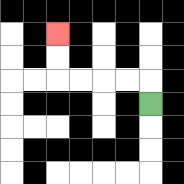{'start': '[6, 4]', 'end': '[2, 1]', 'path_directions': 'U,L,L,L,L,U,U', 'path_coordinates': '[[6, 4], [6, 3], [5, 3], [4, 3], [3, 3], [2, 3], [2, 2], [2, 1]]'}